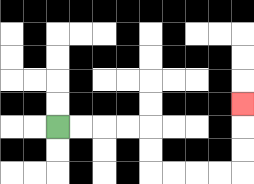{'start': '[2, 5]', 'end': '[10, 4]', 'path_directions': 'R,R,R,R,D,D,R,R,R,R,U,U,U', 'path_coordinates': '[[2, 5], [3, 5], [4, 5], [5, 5], [6, 5], [6, 6], [6, 7], [7, 7], [8, 7], [9, 7], [10, 7], [10, 6], [10, 5], [10, 4]]'}